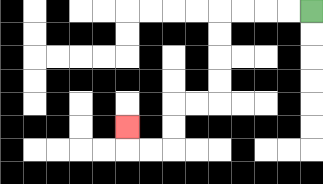{'start': '[13, 0]', 'end': '[5, 5]', 'path_directions': 'L,L,L,L,D,D,D,D,L,L,D,D,L,L,U', 'path_coordinates': '[[13, 0], [12, 0], [11, 0], [10, 0], [9, 0], [9, 1], [9, 2], [9, 3], [9, 4], [8, 4], [7, 4], [7, 5], [7, 6], [6, 6], [5, 6], [5, 5]]'}